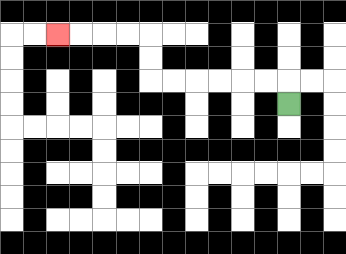{'start': '[12, 4]', 'end': '[2, 1]', 'path_directions': 'U,L,L,L,L,L,L,U,U,L,L,L,L', 'path_coordinates': '[[12, 4], [12, 3], [11, 3], [10, 3], [9, 3], [8, 3], [7, 3], [6, 3], [6, 2], [6, 1], [5, 1], [4, 1], [3, 1], [2, 1]]'}